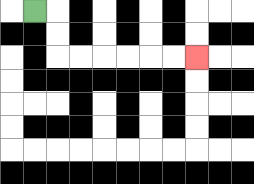{'start': '[1, 0]', 'end': '[8, 2]', 'path_directions': 'R,D,D,R,R,R,R,R,R', 'path_coordinates': '[[1, 0], [2, 0], [2, 1], [2, 2], [3, 2], [4, 2], [5, 2], [6, 2], [7, 2], [8, 2]]'}